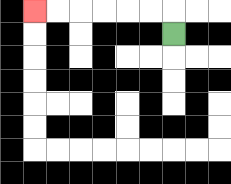{'start': '[7, 1]', 'end': '[1, 0]', 'path_directions': 'U,L,L,L,L,L,L', 'path_coordinates': '[[7, 1], [7, 0], [6, 0], [5, 0], [4, 0], [3, 0], [2, 0], [1, 0]]'}